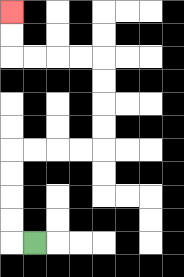{'start': '[1, 10]', 'end': '[0, 0]', 'path_directions': 'L,U,U,U,U,R,R,R,R,U,U,U,U,L,L,L,L,U,U', 'path_coordinates': '[[1, 10], [0, 10], [0, 9], [0, 8], [0, 7], [0, 6], [1, 6], [2, 6], [3, 6], [4, 6], [4, 5], [4, 4], [4, 3], [4, 2], [3, 2], [2, 2], [1, 2], [0, 2], [0, 1], [0, 0]]'}